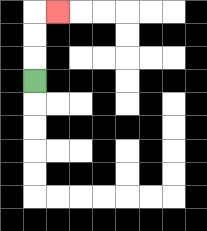{'start': '[1, 3]', 'end': '[2, 0]', 'path_directions': 'U,U,U,R', 'path_coordinates': '[[1, 3], [1, 2], [1, 1], [1, 0], [2, 0]]'}